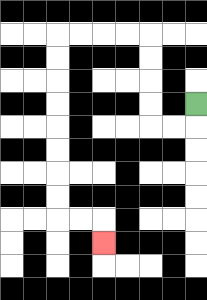{'start': '[8, 4]', 'end': '[4, 10]', 'path_directions': 'D,L,L,U,U,U,U,L,L,L,L,D,D,D,D,D,D,D,D,R,R,D', 'path_coordinates': '[[8, 4], [8, 5], [7, 5], [6, 5], [6, 4], [6, 3], [6, 2], [6, 1], [5, 1], [4, 1], [3, 1], [2, 1], [2, 2], [2, 3], [2, 4], [2, 5], [2, 6], [2, 7], [2, 8], [2, 9], [3, 9], [4, 9], [4, 10]]'}